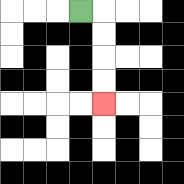{'start': '[3, 0]', 'end': '[4, 4]', 'path_directions': 'R,D,D,D,D', 'path_coordinates': '[[3, 0], [4, 0], [4, 1], [4, 2], [4, 3], [4, 4]]'}